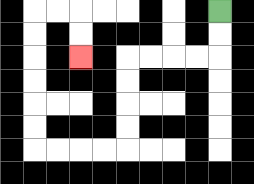{'start': '[9, 0]', 'end': '[3, 2]', 'path_directions': 'D,D,L,L,L,L,D,D,D,D,L,L,L,L,U,U,U,U,U,U,R,R,D,D', 'path_coordinates': '[[9, 0], [9, 1], [9, 2], [8, 2], [7, 2], [6, 2], [5, 2], [5, 3], [5, 4], [5, 5], [5, 6], [4, 6], [3, 6], [2, 6], [1, 6], [1, 5], [1, 4], [1, 3], [1, 2], [1, 1], [1, 0], [2, 0], [3, 0], [3, 1], [3, 2]]'}